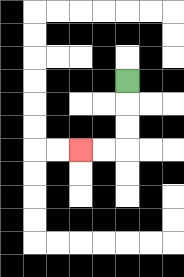{'start': '[5, 3]', 'end': '[3, 6]', 'path_directions': 'D,D,D,L,L', 'path_coordinates': '[[5, 3], [5, 4], [5, 5], [5, 6], [4, 6], [3, 6]]'}